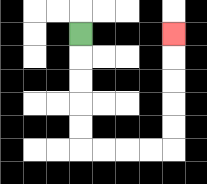{'start': '[3, 1]', 'end': '[7, 1]', 'path_directions': 'D,D,D,D,D,R,R,R,R,U,U,U,U,U', 'path_coordinates': '[[3, 1], [3, 2], [3, 3], [3, 4], [3, 5], [3, 6], [4, 6], [5, 6], [6, 6], [7, 6], [7, 5], [7, 4], [7, 3], [7, 2], [7, 1]]'}